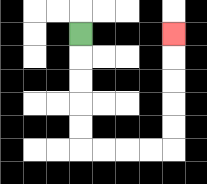{'start': '[3, 1]', 'end': '[7, 1]', 'path_directions': 'D,D,D,D,D,R,R,R,R,U,U,U,U,U', 'path_coordinates': '[[3, 1], [3, 2], [3, 3], [3, 4], [3, 5], [3, 6], [4, 6], [5, 6], [6, 6], [7, 6], [7, 5], [7, 4], [7, 3], [7, 2], [7, 1]]'}